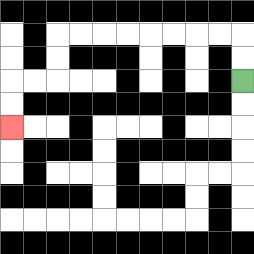{'start': '[10, 3]', 'end': '[0, 5]', 'path_directions': 'U,U,L,L,L,L,L,L,L,L,D,D,L,L,D,D', 'path_coordinates': '[[10, 3], [10, 2], [10, 1], [9, 1], [8, 1], [7, 1], [6, 1], [5, 1], [4, 1], [3, 1], [2, 1], [2, 2], [2, 3], [1, 3], [0, 3], [0, 4], [0, 5]]'}